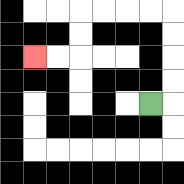{'start': '[6, 4]', 'end': '[1, 2]', 'path_directions': 'R,U,U,U,U,L,L,L,L,D,D,L,L', 'path_coordinates': '[[6, 4], [7, 4], [7, 3], [7, 2], [7, 1], [7, 0], [6, 0], [5, 0], [4, 0], [3, 0], [3, 1], [3, 2], [2, 2], [1, 2]]'}